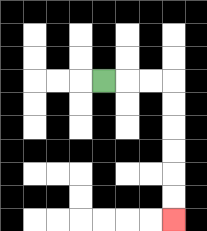{'start': '[4, 3]', 'end': '[7, 9]', 'path_directions': 'R,R,R,D,D,D,D,D,D', 'path_coordinates': '[[4, 3], [5, 3], [6, 3], [7, 3], [7, 4], [7, 5], [7, 6], [7, 7], [7, 8], [7, 9]]'}